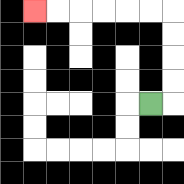{'start': '[6, 4]', 'end': '[1, 0]', 'path_directions': 'R,U,U,U,U,L,L,L,L,L,L', 'path_coordinates': '[[6, 4], [7, 4], [7, 3], [7, 2], [7, 1], [7, 0], [6, 0], [5, 0], [4, 0], [3, 0], [2, 0], [1, 0]]'}